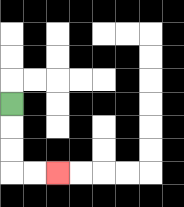{'start': '[0, 4]', 'end': '[2, 7]', 'path_directions': 'D,D,D,R,R', 'path_coordinates': '[[0, 4], [0, 5], [0, 6], [0, 7], [1, 7], [2, 7]]'}